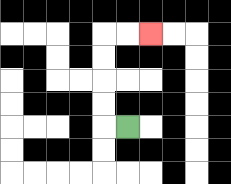{'start': '[5, 5]', 'end': '[6, 1]', 'path_directions': 'L,U,U,U,U,R,R', 'path_coordinates': '[[5, 5], [4, 5], [4, 4], [4, 3], [4, 2], [4, 1], [5, 1], [6, 1]]'}